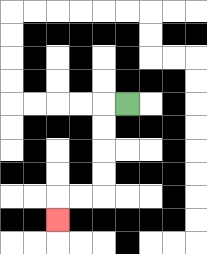{'start': '[5, 4]', 'end': '[2, 9]', 'path_directions': 'L,D,D,D,D,L,L,D', 'path_coordinates': '[[5, 4], [4, 4], [4, 5], [4, 6], [4, 7], [4, 8], [3, 8], [2, 8], [2, 9]]'}